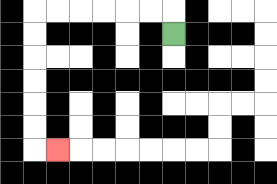{'start': '[7, 1]', 'end': '[2, 6]', 'path_directions': 'U,L,L,L,L,L,L,D,D,D,D,D,D,R', 'path_coordinates': '[[7, 1], [7, 0], [6, 0], [5, 0], [4, 0], [3, 0], [2, 0], [1, 0], [1, 1], [1, 2], [1, 3], [1, 4], [1, 5], [1, 6], [2, 6]]'}